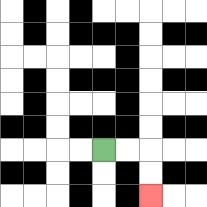{'start': '[4, 6]', 'end': '[6, 8]', 'path_directions': 'R,R,D,D', 'path_coordinates': '[[4, 6], [5, 6], [6, 6], [6, 7], [6, 8]]'}